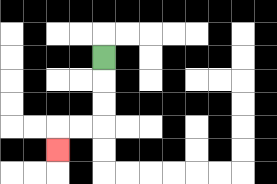{'start': '[4, 2]', 'end': '[2, 6]', 'path_directions': 'D,D,D,L,L,D', 'path_coordinates': '[[4, 2], [4, 3], [4, 4], [4, 5], [3, 5], [2, 5], [2, 6]]'}